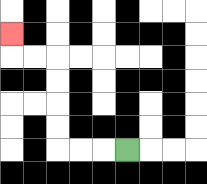{'start': '[5, 6]', 'end': '[0, 1]', 'path_directions': 'L,L,L,U,U,U,U,L,L,U', 'path_coordinates': '[[5, 6], [4, 6], [3, 6], [2, 6], [2, 5], [2, 4], [2, 3], [2, 2], [1, 2], [0, 2], [0, 1]]'}